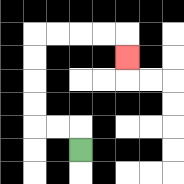{'start': '[3, 6]', 'end': '[5, 2]', 'path_directions': 'U,L,L,U,U,U,U,R,R,R,R,D', 'path_coordinates': '[[3, 6], [3, 5], [2, 5], [1, 5], [1, 4], [1, 3], [1, 2], [1, 1], [2, 1], [3, 1], [4, 1], [5, 1], [5, 2]]'}